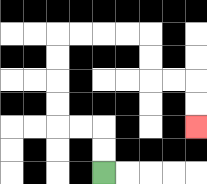{'start': '[4, 7]', 'end': '[8, 5]', 'path_directions': 'U,U,L,L,U,U,U,U,R,R,R,R,D,D,R,R,D,D', 'path_coordinates': '[[4, 7], [4, 6], [4, 5], [3, 5], [2, 5], [2, 4], [2, 3], [2, 2], [2, 1], [3, 1], [4, 1], [5, 1], [6, 1], [6, 2], [6, 3], [7, 3], [8, 3], [8, 4], [8, 5]]'}